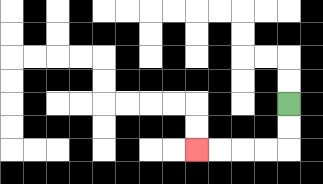{'start': '[12, 4]', 'end': '[8, 6]', 'path_directions': 'D,D,L,L,L,L', 'path_coordinates': '[[12, 4], [12, 5], [12, 6], [11, 6], [10, 6], [9, 6], [8, 6]]'}